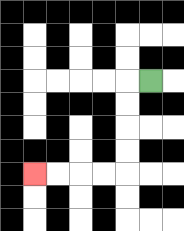{'start': '[6, 3]', 'end': '[1, 7]', 'path_directions': 'L,D,D,D,D,L,L,L,L', 'path_coordinates': '[[6, 3], [5, 3], [5, 4], [5, 5], [5, 6], [5, 7], [4, 7], [3, 7], [2, 7], [1, 7]]'}